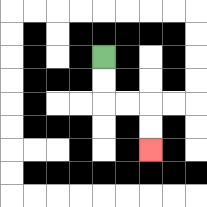{'start': '[4, 2]', 'end': '[6, 6]', 'path_directions': 'D,D,R,R,D,D', 'path_coordinates': '[[4, 2], [4, 3], [4, 4], [5, 4], [6, 4], [6, 5], [6, 6]]'}